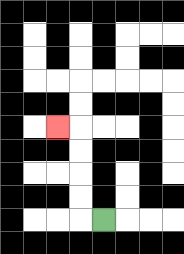{'start': '[4, 9]', 'end': '[2, 5]', 'path_directions': 'L,U,U,U,U,L', 'path_coordinates': '[[4, 9], [3, 9], [3, 8], [3, 7], [3, 6], [3, 5], [2, 5]]'}